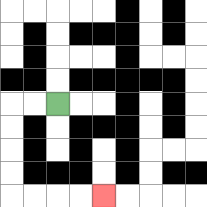{'start': '[2, 4]', 'end': '[4, 8]', 'path_directions': 'L,L,D,D,D,D,R,R,R,R', 'path_coordinates': '[[2, 4], [1, 4], [0, 4], [0, 5], [0, 6], [0, 7], [0, 8], [1, 8], [2, 8], [3, 8], [4, 8]]'}